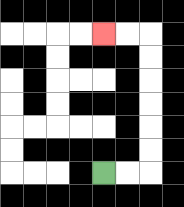{'start': '[4, 7]', 'end': '[4, 1]', 'path_directions': 'R,R,U,U,U,U,U,U,L,L', 'path_coordinates': '[[4, 7], [5, 7], [6, 7], [6, 6], [6, 5], [6, 4], [6, 3], [6, 2], [6, 1], [5, 1], [4, 1]]'}